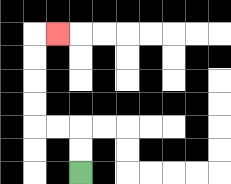{'start': '[3, 7]', 'end': '[2, 1]', 'path_directions': 'U,U,L,L,U,U,U,U,R', 'path_coordinates': '[[3, 7], [3, 6], [3, 5], [2, 5], [1, 5], [1, 4], [1, 3], [1, 2], [1, 1], [2, 1]]'}